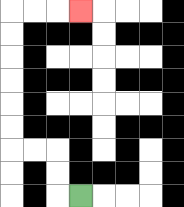{'start': '[3, 8]', 'end': '[3, 0]', 'path_directions': 'L,U,U,L,L,U,U,U,U,U,U,R,R,R', 'path_coordinates': '[[3, 8], [2, 8], [2, 7], [2, 6], [1, 6], [0, 6], [0, 5], [0, 4], [0, 3], [0, 2], [0, 1], [0, 0], [1, 0], [2, 0], [3, 0]]'}